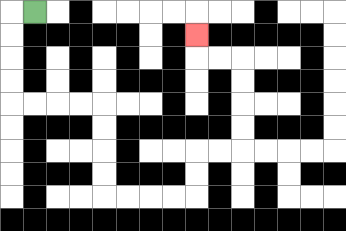{'start': '[1, 0]', 'end': '[8, 1]', 'path_directions': 'L,D,D,D,D,R,R,R,R,D,D,D,D,R,R,R,R,U,U,R,R,U,U,U,U,L,L,U', 'path_coordinates': '[[1, 0], [0, 0], [0, 1], [0, 2], [0, 3], [0, 4], [1, 4], [2, 4], [3, 4], [4, 4], [4, 5], [4, 6], [4, 7], [4, 8], [5, 8], [6, 8], [7, 8], [8, 8], [8, 7], [8, 6], [9, 6], [10, 6], [10, 5], [10, 4], [10, 3], [10, 2], [9, 2], [8, 2], [8, 1]]'}